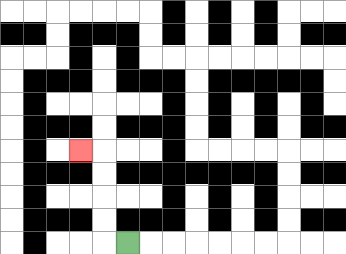{'start': '[5, 10]', 'end': '[3, 6]', 'path_directions': 'L,U,U,U,U,L', 'path_coordinates': '[[5, 10], [4, 10], [4, 9], [4, 8], [4, 7], [4, 6], [3, 6]]'}